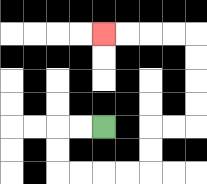{'start': '[4, 5]', 'end': '[4, 1]', 'path_directions': 'L,L,D,D,R,R,R,R,U,U,R,R,U,U,U,U,L,L,L,L', 'path_coordinates': '[[4, 5], [3, 5], [2, 5], [2, 6], [2, 7], [3, 7], [4, 7], [5, 7], [6, 7], [6, 6], [6, 5], [7, 5], [8, 5], [8, 4], [8, 3], [8, 2], [8, 1], [7, 1], [6, 1], [5, 1], [4, 1]]'}